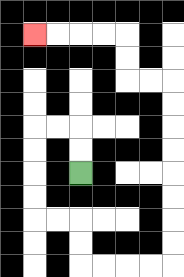{'start': '[3, 7]', 'end': '[1, 1]', 'path_directions': 'U,U,L,L,D,D,D,D,R,R,D,D,R,R,R,R,U,U,U,U,U,U,U,U,L,L,U,U,L,L,L,L', 'path_coordinates': '[[3, 7], [3, 6], [3, 5], [2, 5], [1, 5], [1, 6], [1, 7], [1, 8], [1, 9], [2, 9], [3, 9], [3, 10], [3, 11], [4, 11], [5, 11], [6, 11], [7, 11], [7, 10], [7, 9], [7, 8], [7, 7], [7, 6], [7, 5], [7, 4], [7, 3], [6, 3], [5, 3], [5, 2], [5, 1], [4, 1], [3, 1], [2, 1], [1, 1]]'}